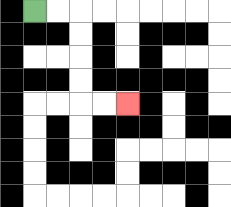{'start': '[1, 0]', 'end': '[5, 4]', 'path_directions': 'R,R,D,D,D,D,R,R', 'path_coordinates': '[[1, 0], [2, 0], [3, 0], [3, 1], [3, 2], [3, 3], [3, 4], [4, 4], [5, 4]]'}